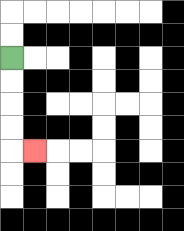{'start': '[0, 2]', 'end': '[1, 6]', 'path_directions': 'D,D,D,D,R', 'path_coordinates': '[[0, 2], [0, 3], [0, 4], [0, 5], [0, 6], [1, 6]]'}